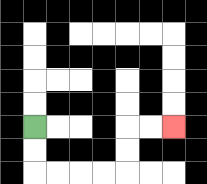{'start': '[1, 5]', 'end': '[7, 5]', 'path_directions': 'D,D,R,R,R,R,U,U,R,R', 'path_coordinates': '[[1, 5], [1, 6], [1, 7], [2, 7], [3, 7], [4, 7], [5, 7], [5, 6], [5, 5], [6, 5], [7, 5]]'}